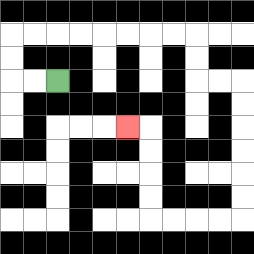{'start': '[2, 3]', 'end': '[5, 5]', 'path_directions': 'L,L,U,U,R,R,R,R,R,R,R,R,D,D,R,R,D,D,D,D,D,D,L,L,L,L,U,U,U,U,L', 'path_coordinates': '[[2, 3], [1, 3], [0, 3], [0, 2], [0, 1], [1, 1], [2, 1], [3, 1], [4, 1], [5, 1], [6, 1], [7, 1], [8, 1], [8, 2], [8, 3], [9, 3], [10, 3], [10, 4], [10, 5], [10, 6], [10, 7], [10, 8], [10, 9], [9, 9], [8, 9], [7, 9], [6, 9], [6, 8], [6, 7], [6, 6], [6, 5], [5, 5]]'}